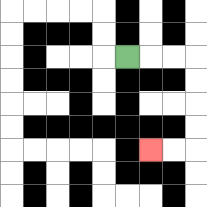{'start': '[5, 2]', 'end': '[6, 6]', 'path_directions': 'R,R,R,D,D,D,D,L,L', 'path_coordinates': '[[5, 2], [6, 2], [7, 2], [8, 2], [8, 3], [8, 4], [8, 5], [8, 6], [7, 6], [6, 6]]'}